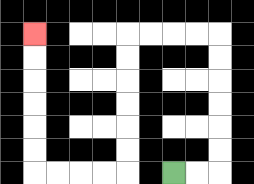{'start': '[7, 7]', 'end': '[1, 1]', 'path_directions': 'R,R,U,U,U,U,U,U,L,L,L,L,D,D,D,D,D,D,L,L,L,L,U,U,U,U,U,U', 'path_coordinates': '[[7, 7], [8, 7], [9, 7], [9, 6], [9, 5], [9, 4], [9, 3], [9, 2], [9, 1], [8, 1], [7, 1], [6, 1], [5, 1], [5, 2], [5, 3], [5, 4], [5, 5], [5, 6], [5, 7], [4, 7], [3, 7], [2, 7], [1, 7], [1, 6], [1, 5], [1, 4], [1, 3], [1, 2], [1, 1]]'}